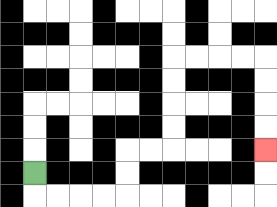{'start': '[1, 7]', 'end': '[11, 6]', 'path_directions': 'D,R,R,R,R,U,U,R,R,U,U,U,U,R,R,R,R,D,D,D,D', 'path_coordinates': '[[1, 7], [1, 8], [2, 8], [3, 8], [4, 8], [5, 8], [5, 7], [5, 6], [6, 6], [7, 6], [7, 5], [7, 4], [7, 3], [7, 2], [8, 2], [9, 2], [10, 2], [11, 2], [11, 3], [11, 4], [11, 5], [11, 6]]'}